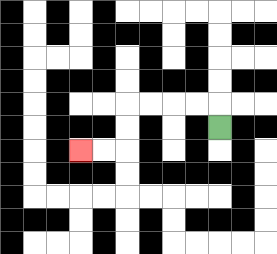{'start': '[9, 5]', 'end': '[3, 6]', 'path_directions': 'U,L,L,L,L,D,D,L,L', 'path_coordinates': '[[9, 5], [9, 4], [8, 4], [7, 4], [6, 4], [5, 4], [5, 5], [5, 6], [4, 6], [3, 6]]'}